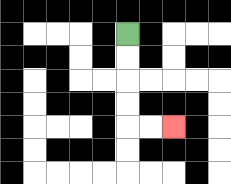{'start': '[5, 1]', 'end': '[7, 5]', 'path_directions': 'D,D,D,D,R,R', 'path_coordinates': '[[5, 1], [5, 2], [5, 3], [5, 4], [5, 5], [6, 5], [7, 5]]'}